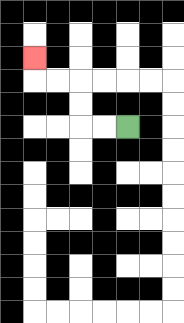{'start': '[5, 5]', 'end': '[1, 2]', 'path_directions': 'L,L,U,U,L,L,U', 'path_coordinates': '[[5, 5], [4, 5], [3, 5], [3, 4], [3, 3], [2, 3], [1, 3], [1, 2]]'}